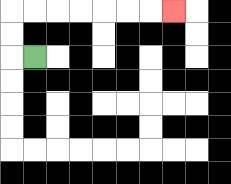{'start': '[1, 2]', 'end': '[7, 0]', 'path_directions': 'L,U,U,R,R,R,R,R,R,R', 'path_coordinates': '[[1, 2], [0, 2], [0, 1], [0, 0], [1, 0], [2, 0], [3, 0], [4, 0], [5, 0], [6, 0], [7, 0]]'}